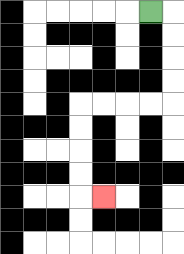{'start': '[6, 0]', 'end': '[4, 8]', 'path_directions': 'R,D,D,D,D,L,L,L,L,D,D,D,D,R', 'path_coordinates': '[[6, 0], [7, 0], [7, 1], [7, 2], [7, 3], [7, 4], [6, 4], [5, 4], [4, 4], [3, 4], [3, 5], [3, 6], [3, 7], [3, 8], [4, 8]]'}